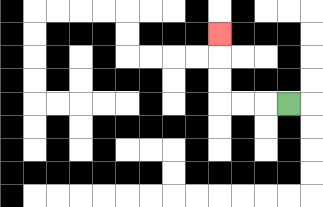{'start': '[12, 4]', 'end': '[9, 1]', 'path_directions': 'L,L,L,U,U,U', 'path_coordinates': '[[12, 4], [11, 4], [10, 4], [9, 4], [9, 3], [9, 2], [9, 1]]'}